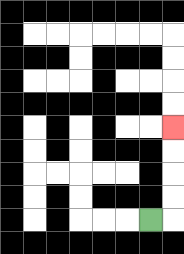{'start': '[6, 9]', 'end': '[7, 5]', 'path_directions': 'R,U,U,U,U', 'path_coordinates': '[[6, 9], [7, 9], [7, 8], [7, 7], [7, 6], [7, 5]]'}